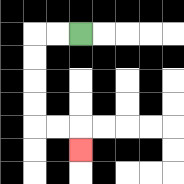{'start': '[3, 1]', 'end': '[3, 6]', 'path_directions': 'L,L,D,D,D,D,R,R,D', 'path_coordinates': '[[3, 1], [2, 1], [1, 1], [1, 2], [1, 3], [1, 4], [1, 5], [2, 5], [3, 5], [3, 6]]'}